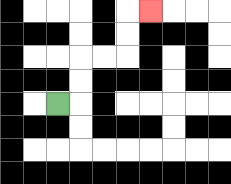{'start': '[2, 4]', 'end': '[6, 0]', 'path_directions': 'R,U,U,R,R,U,U,R', 'path_coordinates': '[[2, 4], [3, 4], [3, 3], [3, 2], [4, 2], [5, 2], [5, 1], [5, 0], [6, 0]]'}